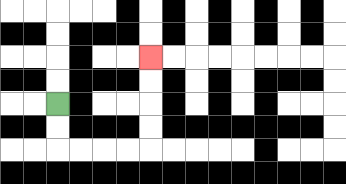{'start': '[2, 4]', 'end': '[6, 2]', 'path_directions': 'D,D,R,R,R,R,U,U,U,U', 'path_coordinates': '[[2, 4], [2, 5], [2, 6], [3, 6], [4, 6], [5, 6], [6, 6], [6, 5], [6, 4], [6, 3], [6, 2]]'}